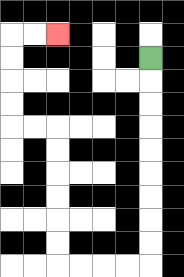{'start': '[6, 2]', 'end': '[2, 1]', 'path_directions': 'D,D,D,D,D,D,D,D,D,L,L,L,L,U,U,U,U,U,U,L,L,U,U,U,U,R,R', 'path_coordinates': '[[6, 2], [6, 3], [6, 4], [6, 5], [6, 6], [6, 7], [6, 8], [6, 9], [6, 10], [6, 11], [5, 11], [4, 11], [3, 11], [2, 11], [2, 10], [2, 9], [2, 8], [2, 7], [2, 6], [2, 5], [1, 5], [0, 5], [0, 4], [0, 3], [0, 2], [0, 1], [1, 1], [2, 1]]'}